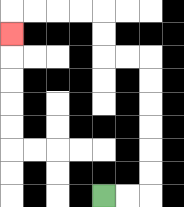{'start': '[4, 8]', 'end': '[0, 1]', 'path_directions': 'R,R,U,U,U,U,U,U,L,L,U,U,L,L,L,L,D', 'path_coordinates': '[[4, 8], [5, 8], [6, 8], [6, 7], [6, 6], [6, 5], [6, 4], [6, 3], [6, 2], [5, 2], [4, 2], [4, 1], [4, 0], [3, 0], [2, 0], [1, 0], [0, 0], [0, 1]]'}